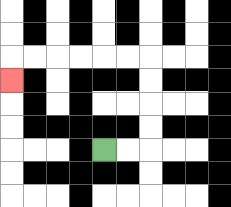{'start': '[4, 6]', 'end': '[0, 3]', 'path_directions': 'R,R,U,U,U,U,L,L,L,L,L,L,D', 'path_coordinates': '[[4, 6], [5, 6], [6, 6], [6, 5], [6, 4], [6, 3], [6, 2], [5, 2], [4, 2], [3, 2], [2, 2], [1, 2], [0, 2], [0, 3]]'}